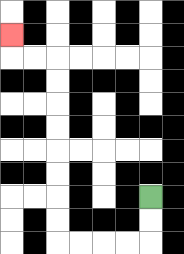{'start': '[6, 8]', 'end': '[0, 1]', 'path_directions': 'D,D,L,L,L,L,U,U,U,U,U,U,U,U,L,L,U', 'path_coordinates': '[[6, 8], [6, 9], [6, 10], [5, 10], [4, 10], [3, 10], [2, 10], [2, 9], [2, 8], [2, 7], [2, 6], [2, 5], [2, 4], [2, 3], [2, 2], [1, 2], [0, 2], [0, 1]]'}